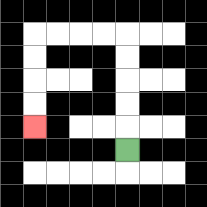{'start': '[5, 6]', 'end': '[1, 5]', 'path_directions': 'U,U,U,U,U,L,L,L,L,D,D,D,D', 'path_coordinates': '[[5, 6], [5, 5], [5, 4], [5, 3], [5, 2], [5, 1], [4, 1], [3, 1], [2, 1], [1, 1], [1, 2], [1, 3], [1, 4], [1, 5]]'}